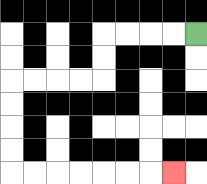{'start': '[8, 1]', 'end': '[7, 7]', 'path_directions': 'L,L,L,L,D,D,L,L,L,L,D,D,D,D,R,R,R,R,R,R,R', 'path_coordinates': '[[8, 1], [7, 1], [6, 1], [5, 1], [4, 1], [4, 2], [4, 3], [3, 3], [2, 3], [1, 3], [0, 3], [0, 4], [0, 5], [0, 6], [0, 7], [1, 7], [2, 7], [3, 7], [4, 7], [5, 7], [6, 7], [7, 7]]'}